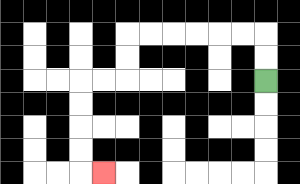{'start': '[11, 3]', 'end': '[4, 7]', 'path_directions': 'U,U,L,L,L,L,L,L,D,D,L,L,D,D,D,D,R', 'path_coordinates': '[[11, 3], [11, 2], [11, 1], [10, 1], [9, 1], [8, 1], [7, 1], [6, 1], [5, 1], [5, 2], [5, 3], [4, 3], [3, 3], [3, 4], [3, 5], [3, 6], [3, 7], [4, 7]]'}